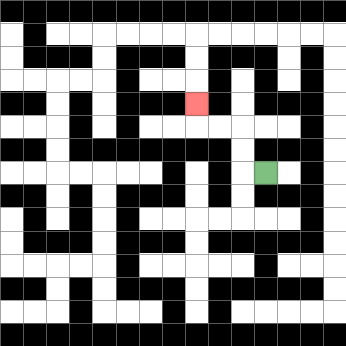{'start': '[11, 7]', 'end': '[8, 4]', 'path_directions': 'L,U,U,L,L,U', 'path_coordinates': '[[11, 7], [10, 7], [10, 6], [10, 5], [9, 5], [8, 5], [8, 4]]'}